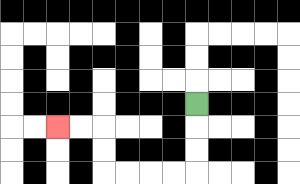{'start': '[8, 4]', 'end': '[2, 5]', 'path_directions': 'D,D,D,L,L,L,L,U,U,L,L', 'path_coordinates': '[[8, 4], [8, 5], [8, 6], [8, 7], [7, 7], [6, 7], [5, 7], [4, 7], [4, 6], [4, 5], [3, 5], [2, 5]]'}